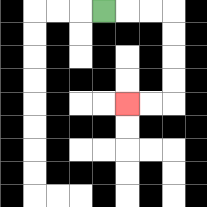{'start': '[4, 0]', 'end': '[5, 4]', 'path_directions': 'R,R,R,D,D,D,D,L,L', 'path_coordinates': '[[4, 0], [5, 0], [6, 0], [7, 0], [7, 1], [7, 2], [7, 3], [7, 4], [6, 4], [5, 4]]'}